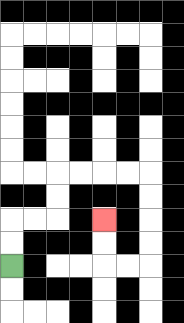{'start': '[0, 11]', 'end': '[4, 9]', 'path_directions': 'U,U,R,R,U,U,R,R,R,R,D,D,D,D,L,L,U,U', 'path_coordinates': '[[0, 11], [0, 10], [0, 9], [1, 9], [2, 9], [2, 8], [2, 7], [3, 7], [4, 7], [5, 7], [6, 7], [6, 8], [6, 9], [6, 10], [6, 11], [5, 11], [4, 11], [4, 10], [4, 9]]'}